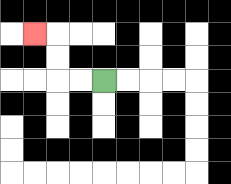{'start': '[4, 3]', 'end': '[1, 1]', 'path_directions': 'L,L,U,U,L', 'path_coordinates': '[[4, 3], [3, 3], [2, 3], [2, 2], [2, 1], [1, 1]]'}